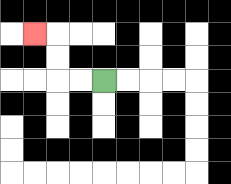{'start': '[4, 3]', 'end': '[1, 1]', 'path_directions': 'L,L,U,U,L', 'path_coordinates': '[[4, 3], [3, 3], [2, 3], [2, 2], [2, 1], [1, 1]]'}